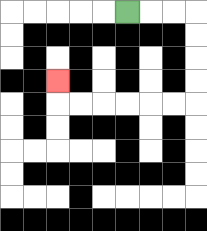{'start': '[5, 0]', 'end': '[2, 3]', 'path_directions': 'R,R,R,D,D,D,D,L,L,L,L,L,L,U', 'path_coordinates': '[[5, 0], [6, 0], [7, 0], [8, 0], [8, 1], [8, 2], [8, 3], [8, 4], [7, 4], [6, 4], [5, 4], [4, 4], [3, 4], [2, 4], [2, 3]]'}